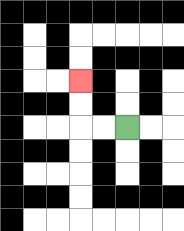{'start': '[5, 5]', 'end': '[3, 3]', 'path_directions': 'L,L,U,U', 'path_coordinates': '[[5, 5], [4, 5], [3, 5], [3, 4], [3, 3]]'}